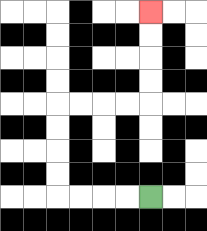{'start': '[6, 8]', 'end': '[6, 0]', 'path_directions': 'L,L,L,L,U,U,U,U,R,R,R,R,U,U,U,U', 'path_coordinates': '[[6, 8], [5, 8], [4, 8], [3, 8], [2, 8], [2, 7], [2, 6], [2, 5], [2, 4], [3, 4], [4, 4], [5, 4], [6, 4], [6, 3], [6, 2], [6, 1], [6, 0]]'}